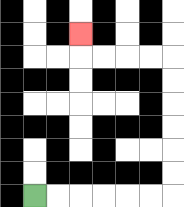{'start': '[1, 8]', 'end': '[3, 1]', 'path_directions': 'R,R,R,R,R,R,U,U,U,U,U,U,L,L,L,L,U', 'path_coordinates': '[[1, 8], [2, 8], [3, 8], [4, 8], [5, 8], [6, 8], [7, 8], [7, 7], [7, 6], [7, 5], [7, 4], [7, 3], [7, 2], [6, 2], [5, 2], [4, 2], [3, 2], [3, 1]]'}